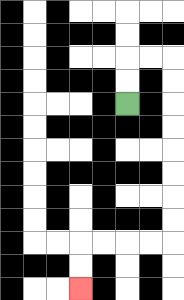{'start': '[5, 4]', 'end': '[3, 12]', 'path_directions': 'U,U,R,R,D,D,D,D,D,D,D,D,L,L,L,L,D,D', 'path_coordinates': '[[5, 4], [5, 3], [5, 2], [6, 2], [7, 2], [7, 3], [7, 4], [7, 5], [7, 6], [7, 7], [7, 8], [7, 9], [7, 10], [6, 10], [5, 10], [4, 10], [3, 10], [3, 11], [3, 12]]'}